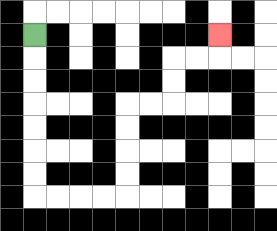{'start': '[1, 1]', 'end': '[9, 1]', 'path_directions': 'D,D,D,D,D,D,D,R,R,R,R,U,U,U,U,R,R,U,U,R,R,U', 'path_coordinates': '[[1, 1], [1, 2], [1, 3], [1, 4], [1, 5], [1, 6], [1, 7], [1, 8], [2, 8], [3, 8], [4, 8], [5, 8], [5, 7], [5, 6], [5, 5], [5, 4], [6, 4], [7, 4], [7, 3], [7, 2], [8, 2], [9, 2], [9, 1]]'}